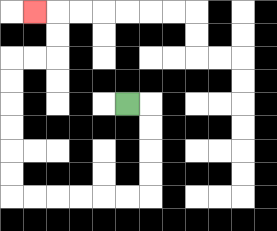{'start': '[5, 4]', 'end': '[1, 0]', 'path_directions': 'R,D,D,D,D,L,L,L,L,L,L,U,U,U,U,U,U,R,R,U,U,L', 'path_coordinates': '[[5, 4], [6, 4], [6, 5], [6, 6], [6, 7], [6, 8], [5, 8], [4, 8], [3, 8], [2, 8], [1, 8], [0, 8], [0, 7], [0, 6], [0, 5], [0, 4], [0, 3], [0, 2], [1, 2], [2, 2], [2, 1], [2, 0], [1, 0]]'}